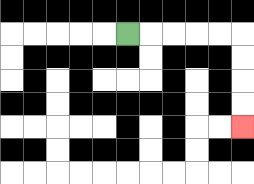{'start': '[5, 1]', 'end': '[10, 5]', 'path_directions': 'R,R,R,R,R,D,D,D,D', 'path_coordinates': '[[5, 1], [6, 1], [7, 1], [8, 1], [9, 1], [10, 1], [10, 2], [10, 3], [10, 4], [10, 5]]'}